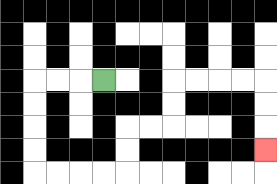{'start': '[4, 3]', 'end': '[11, 6]', 'path_directions': 'L,L,L,D,D,D,D,R,R,R,R,U,U,R,R,U,U,R,R,R,R,D,D,D', 'path_coordinates': '[[4, 3], [3, 3], [2, 3], [1, 3], [1, 4], [1, 5], [1, 6], [1, 7], [2, 7], [3, 7], [4, 7], [5, 7], [5, 6], [5, 5], [6, 5], [7, 5], [7, 4], [7, 3], [8, 3], [9, 3], [10, 3], [11, 3], [11, 4], [11, 5], [11, 6]]'}